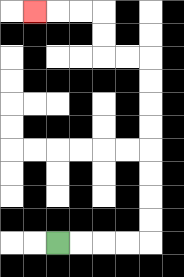{'start': '[2, 10]', 'end': '[1, 0]', 'path_directions': 'R,R,R,R,U,U,U,U,U,U,U,U,L,L,U,U,L,L,L', 'path_coordinates': '[[2, 10], [3, 10], [4, 10], [5, 10], [6, 10], [6, 9], [6, 8], [6, 7], [6, 6], [6, 5], [6, 4], [6, 3], [6, 2], [5, 2], [4, 2], [4, 1], [4, 0], [3, 0], [2, 0], [1, 0]]'}